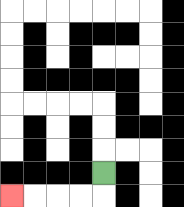{'start': '[4, 7]', 'end': '[0, 8]', 'path_directions': 'D,L,L,L,L', 'path_coordinates': '[[4, 7], [4, 8], [3, 8], [2, 8], [1, 8], [0, 8]]'}